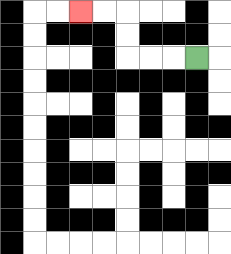{'start': '[8, 2]', 'end': '[3, 0]', 'path_directions': 'L,L,L,U,U,L,L', 'path_coordinates': '[[8, 2], [7, 2], [6, 2], [5, 2], [5, 1], [5, 0], [4, 0], [3, 0]]'}